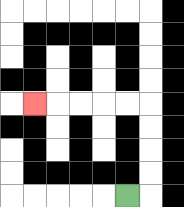{'start': '[5, 8]', 'end': '[1, 4]', 'path_directions': 'R,U,U,U,U,L,L,L,L,L', 'path_coordinates': '[[5, 8], [6, 8], [6, 7], [6, 6], [6, 5], [6, 4], [5, 4], [4, 4], [3, 4], [2, 4], [1, 4]]'}